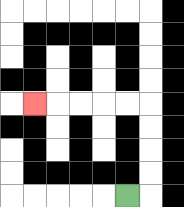{'start': '[5, 8]', 'end': '[1, 4]', 'path_directions': 'R,U,U,U,U,L,L,L,L,L', 'path_coordinates': '[[5, 8], [6, 8], [6, 7], [6, 6], [6, 5], [6, 4], [5, 4], [4, 4], [3, 4], [2, 4], [1, 4]]'}